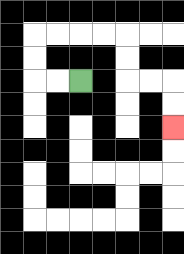{'start': '[3, 3]', 'end': '[7, 5]', 'path_directions': 'L,L,U,U,R,R,R,R,D,D,R,R,D,D', 'path_coordinates': '[[3, 3], [2, 3], [1, 3], [1, 2], [1, 1], [2, 1], [3, 1], [4, 1], [5, 1], [5, 2], [5, 3], [6, 3], [7, 3], [7, 4], [7, 5]]'}